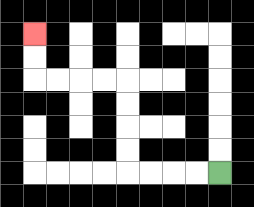{'start': '[9, 7]', 'end': '[1, 1]', 'path_directions': 'L,L,L,L,U,U,U,U,L,L,L,L,U,U', 'path_coordinates': '[[9, 7], [8, 7], [7, 7], [6, 7], [5, 7], [5, 6], [5, 5], [5, 4], [5, 3], [4, 3], [3, 3], [2, 3], [1, 3], [1, 2], [1, 1]]'}